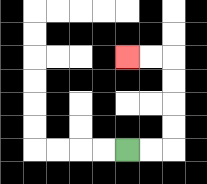{'start': '[5, 6]', 'end': '[5, 2]', 'path_directions': 'R,R,U,U,U,U,L,L', 'path_coordinates': '[[5, 6], [6, 6], [7, 6], [7, 5], [7, 4], [7, 3], [7, 2], [6, 2], [5, 2]]'}